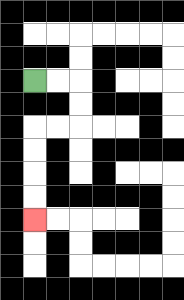{'start': '[1, 3]', 'end': '[1, 9]', 'path_directions': 'R,R,D,D,L,L,D,D,D,D', 'path_coordinates': '[[1, 3], [2, 3], [3, 3], [3, 4], [3, 5], [2, 5], [1, 5], [1, 6], [1, 7], [1, 8], [1, 9]]'}